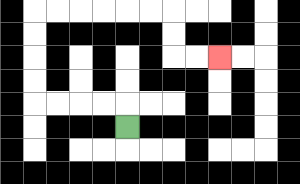{'start': '[5, 5]', 'end': '[9, 2]', 'path_directions': 'U,L,L,L,L,U,U,U,U,R,R,R,R,R,R,D,D,R,R', 'path_coordinates': '[[5, 5], [5, 4], [4, 4], [3, 4], [2, 4], [1, 4], [1, 3], [1, 2], [1, 1], [1, 0], [2, 0], [3, 0], [4, 0], [5, 0], [6, 0], [7, 0], [7, 1], [7, 2], [8, 2], [9, 2]]'}